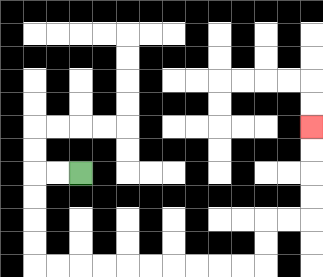{'start': '[3, 7]', 'end': '[13, 5]', 'path_directions': 'L,L,D,D,D,D,R,R,R,R,R,R,R,R,R,R,U,U,R,R,U,U,U,U', 'path_coordinates': '[[3, 7], [2, 7], [1, 7], [1, 8], [1, 9], [1, 10], [1, 11], [2, 11], [3, 11], [4, 11], [5, 11], [6, 11], [7, 11], [8, 11], [9, 11], [10, 11], [11, 11], [11, 10], [11, 9], [12, 9], [13, 9], [13, 8], [13, 7], [13, 6], [13, 5]]'}